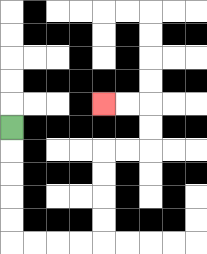{'start': '[0, 5]', 'end': '[4, 4]', 'path_directions': 'D,D,D,D,D,R,R,R,R,U,U,U,U,R,R,U,U,L,L', 'path_coordinates': '[[0, 5], [0, 6], [0, 7], [0, 8], [0, 9], [0, 10], [1, 10], [2, 10], [3, 10], [4, 10], [4, 9], [4, 8], [4, 7], [4, 6], [5, 6], [6, 6], [6, 5], [6, 4], [5, 4], [4, 4]]'}